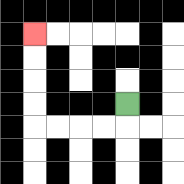{'start': '[5, 4]', 'end': '[1, 1]', 'path_directions': 'D,L,L,L,L,U,U,U,U', 'path_coordinates': '[[5, 4], [5, 5], [4, 5], [3, 5], [2, 5], [1, 5], [1, 4], [1, 3], [1, 2], [1, 1]]'}